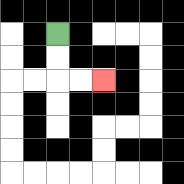{'start': '[2, 1]', 'end': '[4, 3]', 'path_directions': 'D,D,R,R', 'path_coordinates': '[[2, 1], [2, 2], [2, 3], [3, 3], [4, 3]]'}